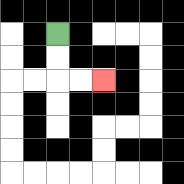{'start': '[2, 1]', 'end': '[4, 3]', 'path_directions': 'D,D,R,R', 'path_coordinates': '[[2, 1], [2, 2], [2, 3], [3, 3], [4, 3]]'}